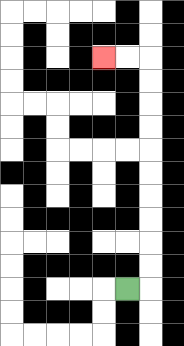{'start': '[5, 12]', 'end': '[4, 2]', 'path_directions': 'R,U,U,U,U,U,U,U,U,U,U,L,L', 'path_coordinates': '[[5, 12], [6, 12], [6, 11], [6, 10], [6, 9], [6, 8], [6, 7], [6, 6], [6, 5], [6, 4], [6, 3], [6, 2], [5, 2], [4, 2]]'}